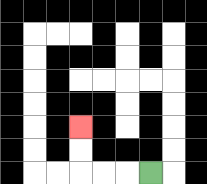{'start': '[6, 7]', 'end': '[3, 5]', 'path_directions': 'L,L,L,U,U', 'path_coordinates': '[[6, 7], [5, 7], [4, 7], [3, 7], [3, 6], [3, 5]]'}